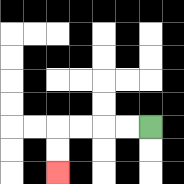{'start': '[6, 5]', 'end': '[2, 7]', 'path_directions': 'L,L,L,L,D,D', 'path_coordinates': '[[6, 5], [5, 5], [4, 5], [3, 5], [2, 5], [2, 6], [2, 7]]'}